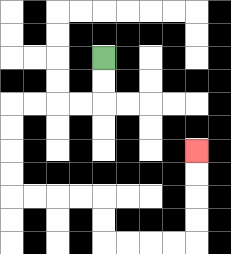{'start': '[4, 2]', 'end': '[8, 6]', 'path_directions': 'D,D,L,L,L,L,D,D,D,D,R,R,R,R,D,D,R,R,R,R,U,U,U,U', 'path_coordinates': '[[4, 2], [4, 3], [4, 4], [3, 4], [2, 4], [1, 4], [0, 4], [0, 5], [0, 6], [0, 7], [0, 8], [1, 8], [2, 8], [3, 8], [4, 8], [4, 9], [4, 10], [5, 10], [6, 10], [7, 10], [8, 10], [8, 9], [8, 8], [8, 7], [8, 6]]'}